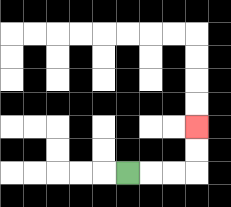{'start': '[5, 7]', 'end': '[8, 5]', 'path_directions': 'R,R,R,U,U', 'path_coordinates': '[[5, 7], [6, 7], [7, 7], [8, 7], [8, 6], [8, 5]]'}